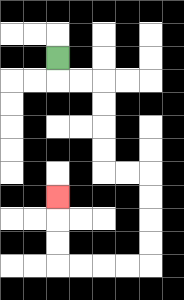{'start': '[2, 2]', 'end': '[2, 8]', 'path_directions': 'D,R,R,D,D,D,D,R,R,D,D,D,D,L,L,L,L,U,U,U', 'path_coordinates': '[[2, 2], [2, 3], [3, 3], [4, 3], [4, 4], [4, 5], [4, 6], [4, 7], [5, 7], [6, 7], [6, 8], [6, 9], [6, 10], [6, 11], [5, 11], [4, 11], [3, 11], [2, 11], [2, 10], [2, 9], [2, 8]]'}